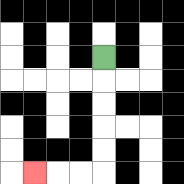{'start': '[4, 2]', 'end': '[1, 7]', 'path_directions': 'D,D,D,D,D,L,L,L', 'path_coordinates': '[[4, 2], [4, 3], [4, 4], [4, 5], [4, 6], [4, 7], [3, 7], [2, 7], [1, 7]]'}